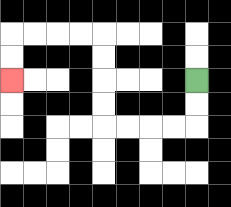{'start': '[8, 3]', 'end': '[0, 3]', 'path_directions': 'D,D,L,L,L,L,U,U,U,U,L,L,L,L,D,D', 'path_coordinates': '[[8, 3], [8, 4], [8, 5], [7, 5], [6, 5], [5, 5], [4, 5], [4, 4], [4, 3], [4, 2], [4, 1], [3, 1], [2, 1], [1, 1], [0, 1], [0, 2], [0, 3]]'}